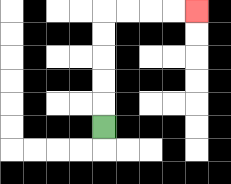{'start': '[4, 5]', 'end': '[8, 0]', 'path_directions': 'U,U,U,U,U,R,R,R,R', 'path_coordinates': '[[4, 5], [4, 4], [4, 3], [4, 2], [4, 1], [4, 0], [5, 0], [6, 0], [7, 0], [8, 0]]'}